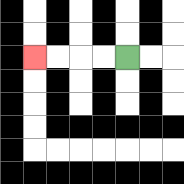{'start': '[5, 2]', 'end': '[1, 2]', 'path_directions': 'L,L,L,L', 'path_coordinates': '[[5, 2], [4, 2], [3, 2], [2, 2], [1, 2]]'}